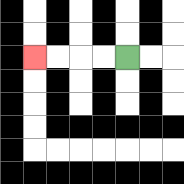{'start': '[5, 2]', 'end': '[1, 2]', 'path_directions': 'L,L,L,L', 'path_coordinates': '[[5, 2], [4, 2], [3, 2], [2, 2], [1, 2]]'}